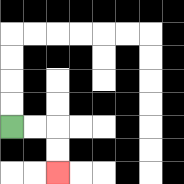{'start': '[0, 5]', 'end': '[2, 7]', 'path_directions': 'R,R,D,D', 'path_coordinates': '[[0, 5], [1, 5], [2, 5], [2, 6], [2, 7]]'}